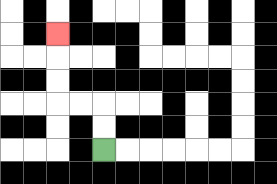{'start': '[4, 6]', 'end': '[2, 1]', 'path_directions': 'U,U,L,L,U,U,U', 'path_coordinates': '[[4, 6], [4, 5], [4, 4], [3, 4], [2, 4], [2, 3], [2, 2], [2, 1]]'}